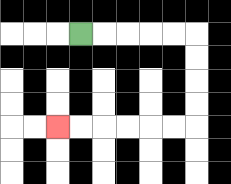{'start': '[3, 1]', 'end': '[2, 5]', 'path_directions': 'R,R,R,R,R,D,D,D,D,L,L,L,L,L,L', 'path_coordinates': '[[3, 1], [4, 1], [5, 1], [6, 1], [7, 1], [8, 1], [8, 2], [8, 3], [8, 4], [8, 5], [7, 5], [6, 5], [5, 5], [4, 5], [3, 5], [2, 5]]'}